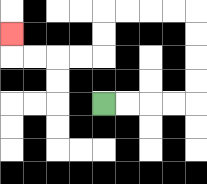{'start': '[4, 4]', 'end': '[0, 1]', 'path_directions': 'R,R,R,R,U,U,U,U,L,L,L,L,D,D,L,L,L,L,U', 'path_coordinates': '[[4, 4], [5, 4], [6, 4], [7, 4], [8, 4], [8, 3], [8, 2], [8, 1], [8, 0], [7, 0], [6, 0], [5, 0], [4, 0], [4, 1], [4, 2], [3, 2], [2, 2], [1, 2], [0, 2], [0, 1]]'}